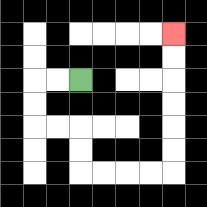{'start': '[3, 3]', 'end': '[7, 1]', 'path_directions': 'L,L,D,D,R,R,D,D,R,R,R,R,U,U,U,U,U,U', 'path_coordinates': '[[3, 3], [2, 3], [1, 3], [1, 4], [1, 5], [2, 5], [3, 5], [3, 6], [3, 7], [4, 7], [5, 7], [6, 7], [7, 7], [7, 6], [7, 5], [7, 4], [7, 3], [7, 2], [7, 1]]'}